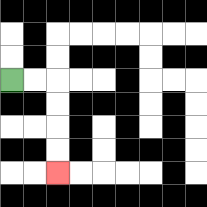{'start': '[0, 3]', 'end': '[2, 7]', 'path_directions': 'R,R,D,D,D,D', 'path_coordinates': '[[0, 3], [1, 3], [2, 3], [2, 4], [2, 5], [2, 6], [2, 7]]'}